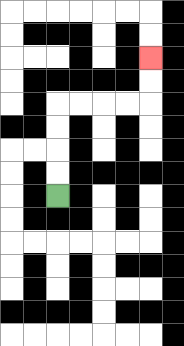{'start': '[2, 8]', 'end': '[6, 2]', 'path_directions': 'U,U,U,U,R,R,R,R,U,U', 'path_coordinates': '[[2, 8], [2, 7], [2, 6], [2, 5], [2, 4], [3, 4], [4, 4], [5, 4], [6, 4], [6, 3], [6, 2]]'}